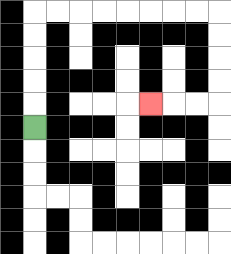{'start': '[1, 5]', 'end': '[6, 4]', 'path_directions': 'U,U,U,U,U,R,R,R,R,R,R,R,R,D,D,D,D,L,L,L', 'path_coordinates': '[[1, 5], [1, 4], [1, 3], [1, 2], [1, 1], [1, 0], [2, 0], [3, 0], [4, 0], [5, 0], [6, 0], [7, 0], [8, 0], [9, 0], [9, 1], [9, 2], [9, 3], [9, 4], [8, 4], [7, 4], [6, 4]]'}